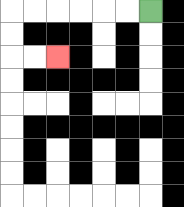{'start': '[6, 0]', 'end': '[2, 2]', 'path_directions': 'L,L,L,L,L,L,D,D,R,R', 'path_coordinates': '[[6, 0], [5, 0], [4, 0], [3, 0], [2, 0], [1, 0], [0, 0], [0, 1], [0, 2], [1, 2], [2, 2]]'}